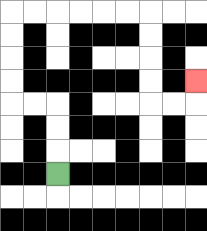{'start': '[2, 7]', 'end': '[8, 3]', 'path_directions': 'U,U,U,L,L,U,U,U,U,R,R,R,R,R,R,D,D,D,D,R,R,U', 'path_coordinates': '[[2, 7], [2, 6], [2, 5], [2, 4], [1, 4], [0, 4], [0, 3], [0, 2], [0, 1], [0, 0], [1, 0], [2, 0], [3, 0], [4, 0], [5, 0], [6, 0], [6, 1], [6, 2], [6, 3], [6, 4], [7, 4], [8, 4], [8, 3]]'}